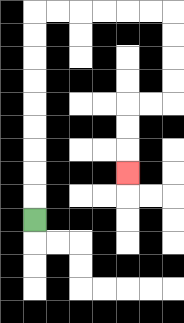{'start': '[1, 9]', 'end': '[5, 7]', 'path_directions': 'U,U,U,U,U,U,U,U,U,R,R,R,R,R,R,D,D,D,D,L,L,D,D,D', 'path_coordinates': '[[1, 9], [1, 8], [1, 7], [1, 6], [1, 5], [1, 4], [1, 3], [1, 2], [1, 1], [1, 0], [2, 0], [3, 0], [4, 0], [5, 0], [6, 0], [7, 0], [7, 1], [7, 2], [7, 3], [7, 4], [6, 4], [5, 4], [5, 5], [5, 6], [5, 7]]'}